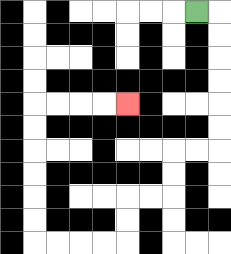{'start': '[8, 0]', 'end': '[5, 4]', 'path_directions': 'R,D,D,D,D,D,D,L,L,D,D,L,L,D,D,L,L,L,L,U,U,U,U,U,U,R,R,R,R', 'path_coordinates': '[[8, 0], [9, 0], [9, 1], [9, 2], [9, 3], [9, 4], [9, 5], [9, 6], [8, 6], [7, 6], [7, 7], [7, 8], [6, 8], [5, 8], [5, 9], [5, 10], [4, 10], [3, 10], [2, 10], [1, 10], [1, 9], [1, 8], [1, 7], [1, 6], [1, 5], [1, 4], [2, 4], [3, 4], [4, 4], [5, 4]]'}